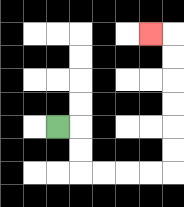{'start': '[2, 5]', 'end': '[6, 1]', 'path_directions': 'R,D,D,R,R,R,R,U,U,U,U,U,U,L', 'path_coordinates': '[[2, 5], [3, 5], [3, 6], [3, 7], [4, 7], [5, 7], [6, 7], [7, 7], [7, 6], [7, 5], [7, 4], [7, 3], [7, 2], [7, 1], [6, 1]]'}